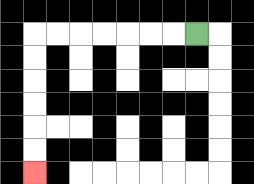{'start': '[8, 1]', 'end': '[1, 7]', 'path_directions': 'L,L,L,L,L,L,L,D,D,D,D,D,D', 'path_coordinates': '[[8, 1], [7, 1], [6, 1], [5, 1], [4, 1], [3, 1], [2, 1], [1, 1], [1, 2], [1, 3], [1, 4], [1, 5], [1, 6], [1, 7]]'}